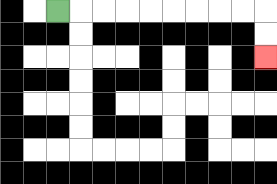{'start': '[2, 0]', 'end': '[11, 2]', 'path_directions': 'R,R,R,R,R,R,R,R,R,D,D', 'path_coordinates': '[[2, 0], [3, 0], [4, 0], [5, 0], [6, 0], [7, 0], [8, 0], [9, 0], [10, 0], [11, 0], [11, 1], [11, 2]]'}